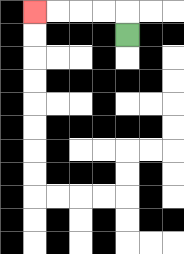{'start': '[5, 1]', 'end': '[1, 0]', 'path_directions': 'U,L,L,L,L', 'path_coordinates': '[[5, 1], [5, 0], [4, 0], [3, 0], [2, 0], [1, 0]]'}